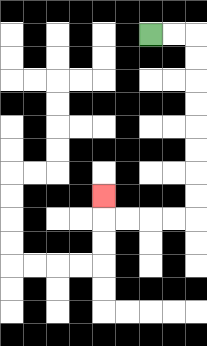{'start': '[6, 1]', 'end': '[4, 8]', 'path_directions': 'R,R,D,D,D,D,D,D,D,D,L,L,L,L,U', 'path_coordinates': '[[6, 1], [7, 1], [8, 1], [8, 2], [8, 3], [8, 4], [8, 5], [8, 6], [8, 7], [8, 8], [8, 9], [7, 9], [6, 9], [5, 9], [4, 9], [4, 8]]'}